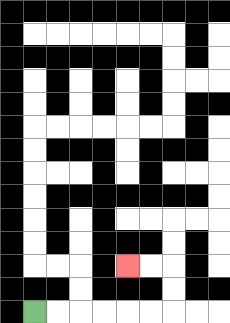{'start': '[1, 13]', 'end': '[5, 11]', 'path_directions': 'R,R,R,R,R,R,U,U,L,L', 'path_coordinates': '[[1, 13], [2, 13], [3, 13], [4, 13], [5, 13], [6, 13], [7, 13], [7, 12], [7, 11], [6, 11], [5, 11]]'}